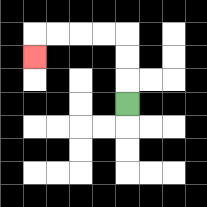{'start': '[5, 4]', 'end': '[1, 2]', 'path_directions': 'U,U,U,L,L,L,L,D', 'path_coordinates': '[[5, 4], [5, 3], [5, 2], [5, 1], [4, 1], [3, 1], [2, 1], [1, 1], [1, 2]]'}